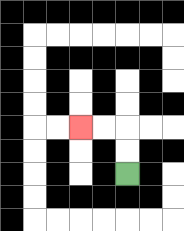{'start': '[5, 7]', 'end': '[3, 5]', 'path_directions': 'U,U,L,L', 'path_coordinates': '[[5, 7], [5, 6], [5, 5], [4, 5], [3, 5]]'}